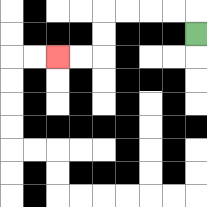{'start': '[8, 1]', 'end': '[2, 2]', 'path_directions': 'U,L,L,L,L,D,D,L,L', 'path_coordinates': '[[8, 1], [8, 0], [7, 0], [6, 0], [5, 0], [4, 0], [4, 1], [4, 2], [3, 2], [2, 2]]'}